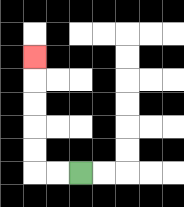{'start': '[3, 7]', 'end': '[1, 2]', 'path_directions': 'L,L,U,U,U,U,U', 'path_coordinates': '[[3, 7], [2, 7], [1, 7], [1, 6], [1, 5], [1, 4], [1, 3], [1, 2]]'}